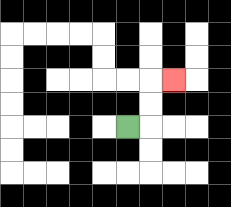{'start': '[5, 5]', 'end': '[7, 3]', 'path_directions': 'R,U,U,R', 'path_coordinates': '[[5, 5], [6, 5], [6, 4], [6, 3], [7, 3]]'}